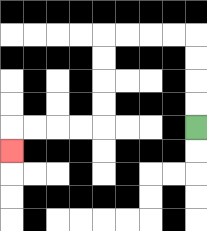{'start': '[8, 5]', 'end': '[0, 6]', 'path_directions': 'U,U,U,U,L,L,L,L,D,D,D,D,L,L,L,L,D', 'path_coordinates': '[[8, 5], [8, 4], [8, 3], [8, 2], [8, 1], [7, 1], [6, 1], [5, 1], [4, 1], [4, 2], [4, 3], [4, 4], [4, 5], [3, 5], [2, 5], [1, 5], [0, 5], [0, 6]]'}